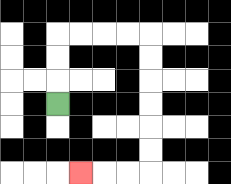{'start': '[2, 4]', 'end': '[3, 7]', 'path_directions': 'U,U,U,R,R,R,R,D,D,D,D,D,D,L,L,L', 'path_coordinates': '[[2, 4], [2, 3], [2, 2], [2, 1], [3, 1], [4, 1], [5, 1], [6, 1], [6, 2], [6, 3], [6, 4], [6, 5], [6, 6], [6, 7], [5, 7], [4, 7], [3, 7]]'}